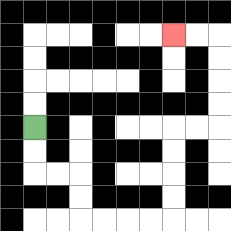{'start': '[1, 5]', 'end': '[7, 1]', 'path_directions': 'D,D,R,R,D,D,R,R,R,R,U,U,U,U,R,R,U,U,U,U,L,L', 'path_coordinates': '[[1, 5], [1, 6], [1, 7], [2, 7], [3, 7], [3, 8], [3, 9], [4, 9], [5, 9], [6, 9], [7, 9], [7, 8], [7, 7], [7, 6], [7, 5], [8, 5], [9, 5], [9, 4], [9, 3], [9, 2], [9, 1], [8, 1], [7, 1]]'}